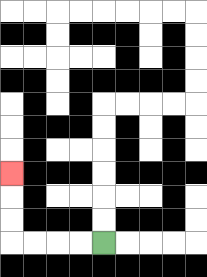{'start': '[4, 10]', 'end': '[0, 7]', 'path_directions': 'L,L,L,L,U,U,U', 'path_coordinates': '[[4, 10], [3, 10], [2, 10], [1, 10], [0, 10], [0, 9], [0, 8], [0, 7]]'}